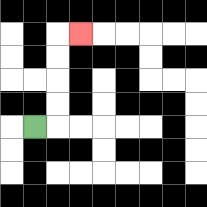{'start': '[1, 5]', 'end': '[3, 1]', 'path_directions': 'R,U,U,U,U,R', 'path_coordinates': '[[1, 5], [2, 5], [2, 4], [2, 3], [2, 2], [2, 1], [3, 1]]'}